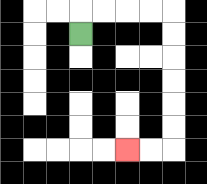{'start': '[3, 1]', 'end': '[5, 6]', 'path_directions': 'U,R,R,R,R,D,D,D,D,D,D,L,L', 'path_coordinates': '[[3, 1], [3, 0], [4, 0], [5, 0], [6, 0], [7, 0], [7, 1], [7, 2], [7, 3], [7, 4], [7, 5], [7, 6], [6, 6], [5, 6]]'}